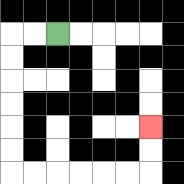{'start': '[2, 1]', 'end': '[6, 5]', 'path_directions': 'L,L,D,D,D,D,D,D,R,R,R,R,R,R,U,U', 'path_coordinates': '[[2, 1], [1, 1], [0, 1], [0, 2], [0, 3], [0, 4], [0, 5], [0, 6], [0, 7], [1, 7], [2, 7], [3, 7], [4, 7], [5, 7], [6, 7], [6, 6], [6, 5]]'}